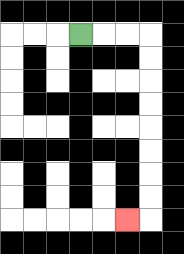{'start': '[3, 1]', 'end': '[5, 9]', 'path_directions': 'R,R,R,D,D,D,D,D,D,D,D,L', 'path_coordinates': '[[3, 1], [4, 1], [5, 1], [6, 1], [6, 2], [6, 3], [6, 4], [6, 5], [6, 6], [6, 7], [6, 8], [6, 9], [5, 9]]'}